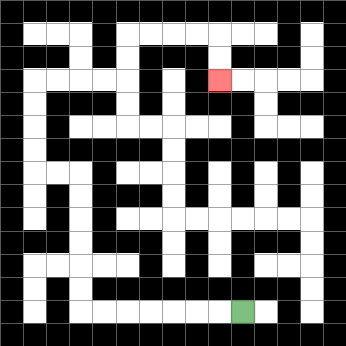{'start': '[10, 13]', 'end': '[9, 3]', 'path_directions': 'L,L,L,L,L,L,L,U,U,U,U,U,U,L,L,U,U,U,U,R,R,R,R,U,U,R,R,R,R,D,D', 'path_coordinates': '[[10, 13], [9, 13], [8, 13], [7, 13], [6, 13], [5, 13], [4, 13], [3, 13], [3, 12], [3, 11], [3, 10], [3, 9], [3, 8], [3, 7], [2, 7], [1, 7], [1, 6], [1, 5], [1, 4], [1, 3], [2, 3], [3, 3], [4, 3], [5, 3], [5, 2], [5, 1], [6, 1], [7, 1], [8, 1], [9, 1], [9, 2], [9, 3]]'}